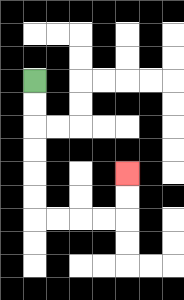{'start': '[1, 3]', 'end': '[5, 7]', 'path_directions': 'D,D,D,D,D,D,R,R,R,R,U,U', 'path_coordinates': '[[1, 3], [1, 4], [1, 5], [1, 6], [1, 7], [1, 8], [1, 9], [2, 9], [3, 9], [4, 9], [5, 9], [5, 8], [5, 7]]'}